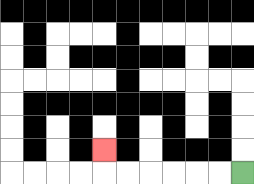{'start': '[10, 7]', 'end': '[4, 6]', 'path_directions': 'L,L,L,L,L,L,U', 'path_coordinates': '[[10, 7], [9, 7], [8, 7], [7, 7], [6, 7], [5, 7], [4, 7], [4, 6]]'}